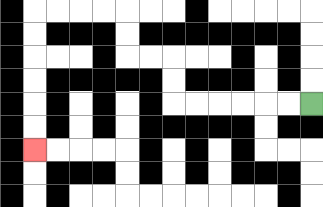{'start': '[13, 4]', 'end': '[1, 6]', 'path_directions': 'L,L,L,L,L,L,U,U,L,L,U,U,L,L,L,L,D,D,D,D,D,D', 'path_coordinates': '[[13, 4], [12, 4], [11, 4], [10, 4], [9, 4], [8, 4], [7, 4], [7, 3], [7, 2], [6, 2], [5, 2], [5, 1], [5, 0], [4, 0], [3, 0], [2, 0], [1, 0], [1, 1], [1, 2], [1, 3], [1, 4], [1, 5], [1, 6]]'}